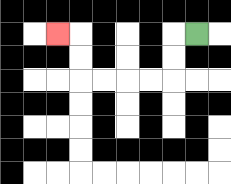{'start': '[8, 1]', 'end': '[2, 1]', 'path_directions': 'L,D,D,L,L,L,L,U,U,L', 'path_coordinates': '[[8, 1], [7, 1], [7, 2], [7, 3], [6, 3], [5, 3], [4, 3], [3, 3], [3, 2], [3, 1], [2, 1]]'}